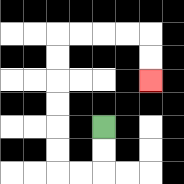{'start': '[4, 5]', 'end': '[6, 3]', 'path_directions': 'D,D,L,L,U,U,U,U,U,U,R,R,R,R,D,D', 'path_coordinates': '[[4, 5], [4, 6], [4, 7], [3, 7], [2, 7], [2, 6], [2, 5], [2, 4], [2, 3], [2, 2], [2, 1], [3, 1], [4, 1], [5, 1], [6, 1], [6, 2], [6, 3]]'}